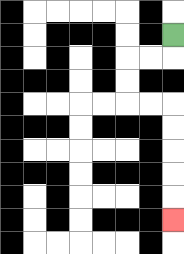{'start': '[7, 1]', 'end': '[7, 9]', 'path_directions': 'D,L,L,D,D,R,R,D,D,D,D,D', 'path_coordinates': '[[7, 1], [7, 2], [6, 2], [5, 2], [5, 3], [5, 4], [6, 4], [7, 4], [7, 5], [7, 6], [7, 7], [7, 8], [7, 9]]'}